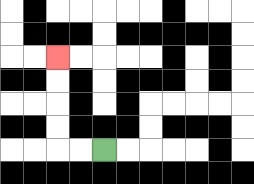{'start': '[4, 6]', 'end': '[2, 2]', 'path_directions': 'L,L,U,U,U,U', 'path_coordinates': '[[4, 6], [3, 6], [2, 6], [2, 5], [2, 4], [2, 3], [2, 2]]'}